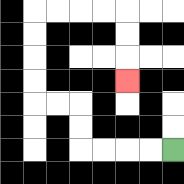{'start': '[7, 6]', 'end': '[5, 3]', 'path_directions': 'L,L,L,L,U,U,L,L,U,U,U,U,R,R,R,R,D,D,D', 'path_coordinates': '[[7, 6], [6, 6], [5, 6], [4, 6], [3, 6], [3, 5], [3, 4], [2, 4], [1, 4], [1, 3], [1, 2], [1, 1], [1, 0], [2, 0], [3, 0], [4, 0], [5, 0], [5, 1], [5, 2], [5, 3]]'}